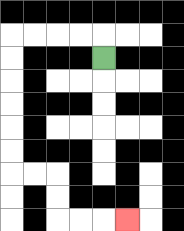{'start': '[4, 2]', 'end': '[5, 9]', 'path_directions': 'U,L,L,L,L,D,D,D,D,D,D,R,R,D,D,R,R,R', 'path_coordinates': '[[4, 2], [4, 1], [3, 1], [2, 1], [1, 1], [0, 1], [0, 2], [0, 3], [0, 4], [0, 5], [0, 6], [0, 7], [1, 7], [2, 7], [2, 8], [2, 9], [3, 9], [4, 9], [5, 9]]'}